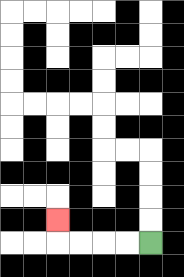{'start': '[6, 10]', 'end': '[2, 9]', 'path_directions': 'L,L,L,L,U', 'path_coordinates': '[[6, 10], [5, 10], [4, 10], [3, 10], [2, 10], [2, 9]]'}